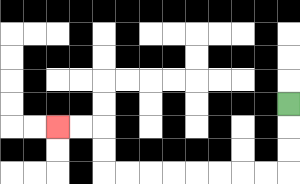{'start': '[12, 4]', 'end': '[2, 5]', 'path_directions': 'D,D,D,L,L,L,L,L,L,L,L,U,U,L,L', 'path_coordinates': '[[12, 4], [12, 5], [12, 6], [12, 7], [11, 7], [10, 7], [9, 7], [8, 7], [7, 7], [6, 7], [5, 7], [4, 7], [4, 6], [4, 5], [3, 5], [2, 5]]'}